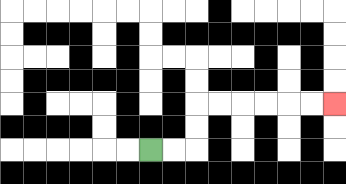{'start': '[6, 6]', 'end': '[14, 4]', 'path_directions': 'R,R,U,U,R,R,R,R,R,R', 'path_coordinates': '[[6, 6], [7, 6], [8, 6], [8, 5], [8, 4], [9, 4], [10, 4], [11, 4], [12, 4], [13, 4], [14, 4]]'}